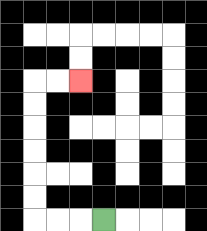{'start': '[4, 9]', 'end': '[3, 3]', 'path_directions': 'L,L,L,U,U,U,U,U,U,R,R', 'path_coordinates': '[[4, 9], [3, 9], [2, 9], [1, 9], [1, 8], [1, 7], [1, 6], [1, 5], [1, 4], [1, 3], [2, 3], [3, 3]]'}